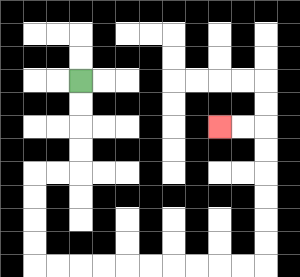{'start': '[3, 3]', 'end': '[9, 5]', 'path_directions': 'D,D,D,D,L,L,D,D,D,D,R,R,R,R,R,R,R,R,R,R,U,U,U,U,U,U,L,L', 'path_coordinates': '[[3, 3], [3, 4], [3, 5], [3, 6], [3, 7], [2, 7], [1, 7], [1, 8], [1, 9], [1, 10], [1, 11], [2, 11], [3, 11], [4, 11], [5, 11], [6, 11], [7, 11], [8, 11], [9, 11], [10, 11], [11, 11], [11, 10], [11, 9], [11, 8], [11, 7], [11, 6], [11, 5], [10, 5], [9, 5]]'}